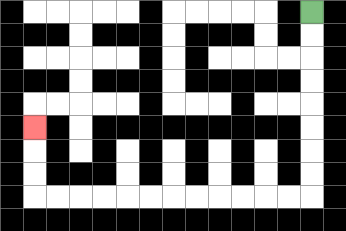{'start': '[13, 0]', 'end': '[1, 5]', 'path_directions': 'D,D,D,D,D,D,D,D,L,L,L,L,L,L,L,L,L,L,L,L,U,U,U', 'path_coordinates': '[[13, 0], [13, 1], [13, 2], [13, 3], [13, 4], [13, 5], [13, 6], [13, 7], [13, 8], [12, 8], [11, 8], [10, 8], [9, 8], [8, 8], [7, 8], [6, 8], [5, 8], [4, 8], [3, 8], [2, 8], [1, 8], [1, 7], [1, 6], [1, 5]]'}